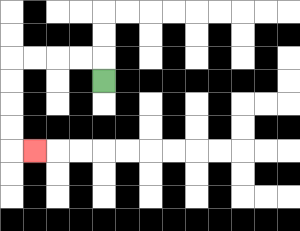{'start': '[4, 3]', 'end': '[1, 6]', 'path_directions': 'U,L,L,L,L,D,D,D,D,R', 'path_coordinates': '[[4, 3], [4, 2], [3, 2], [2, 2], [1, 2], [0, 2], [0, 3], [0, 4], [0, 5], [0, 6], [1, 6]]'}